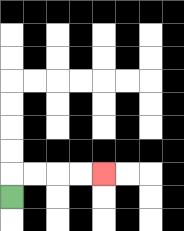{'start': '[0, 8]', 'end': '[4, 7]', 'path_directions': 'U,R,R,R,R', 'path_coordinates': '[[0, 8], [0, 7], [1, 7], [2, 7], [3, 7], [4, 7]]'}